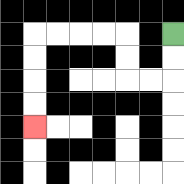{'start': '[7, 1]', 'end': '[1, 5]', 'path_directions': 'D,D,L,L,U,U,L,L,L,L,D,D,D,D', 'path_coordinates': '[[7, 1], [7, 2], [7, 3], [6, 3], [5, 3], [5, 2], [5, 1], [4, 1], [3, 1], [2, 1], [1, 1], [1, 2], [1, 3], [1, 4], [1, 5]]'}